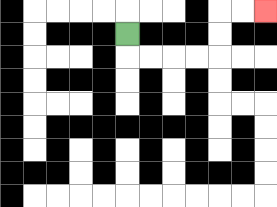{'start': '[5, 1]', 'end': '[11, 0]', 'path_directions': 'D,R,R,R,R,U,U,R,R', 'path_coordinates': '[[5, 1], [5, 2], [6, 2], [7, 2], [8, 2], [9, 2], [9, 1], [9, 0], [10, 0], [11, 0]]'}